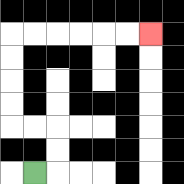{'start': '[1, 7]', 'end': '[6, 1]', 'path_directions': 'R,U,U,L,L,U,U,U,U,R,R,R,R,R,R', 'path_coordinates': '[[1, 7], [2, 7], [2, 6], [2, 5], [1, 5], [0, 5], [0, 4], [0, 3], [0, 2], [0, 1], [1, 1], [2, 1], [3, 1], [4, 1], [5, 1], [6, 1]]'}